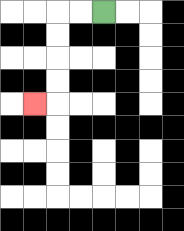{'start': '[4, 0]', 'end': '[1, 4]', 'path_directions': 'L,L,D,D,D,D,L', 'path_coordinates': '[[4, 0], [3, 0], [2, 0], [2, 1], [2, 2], [2, 3], [2, 4], [1, 4]]'}